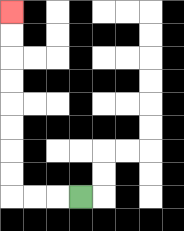{'start': '[3, 8]', 'end': '[0, 0]', 'path_directions': 'L,L,L,U,U,U,U,U,U,U,U', 'path_coordinates': '[[3, 8], [2, 8], [1, 8], [0, 8], [0, 7], [0, 6], [0, 5], [0, 4], [0, 3], [0, 2], [0, 1], [0, 0]]'}